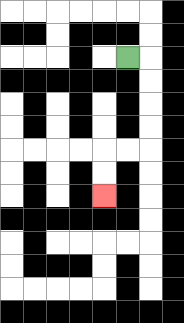{'start': '[5, 2]', 'end': '[4, 8]', 'path_directions': 'R,D,D,D,D,L,L,D,D', 'path_coordinates': '[[5, 2], [6, 2], [6, 3], [6, 4], [6, 5], [6, 6], [5, 6], [4, 6], [4, 7], [4, 8]]'}